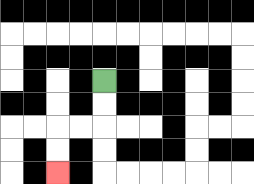{'start': '[4, 3]', 'end': '[2, 7]', 'path_directions': 'D,D,L,L,D,D', 'path_coordinates': '[[4, 3], [4, 4], [4, 5], [3, 5], [2, 5], [2, 6], [2, 7]]'}